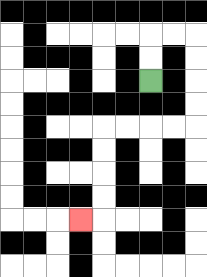{'start': '[6, 3]', 'end': '[3, 9]', 'path_directions': 'U,U,R,R,D,D,D,D,L,L,L,L,D,D,D,D,L', 'path_coordinates': '[[6, 3], [6, 2], [6, 1], [7, 1], [8, 1], [8, 2], [8, 3], [8, 4], [8, 5], [7, 5], [6, 5], [5, 5], [4, 5], [4, 6], [4, 7], [4, 8], [4, 9], [3, 9]]'}